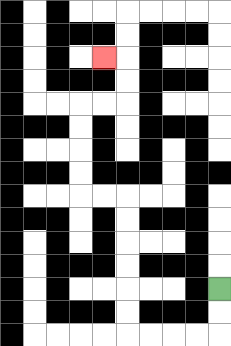{'start': '[9, 12]', 'end': '[4, 2]', 'path_directions': 'D,D,L,L,L,L,U,U,U,U,U,U,L,L,U,U,U,U,R,R,U,U,L', 'path_coordinates': '[[9, 12], [9, 13], [9, 14], [8, 14], [7, 14], [6, 14], [5, 14], [5, 13], [5, 12], [5, 11], [5, 10], [5, 9], [5, 8], [4, 8], [3, 8], [3, 7], [3, 6], [3, 5], [3, 4], [4, 4], [5, 4], [5, 3], [5, 2], [4, 2]]'}